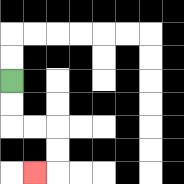{'start': '[0, 3]', 'end': '[1, 7]', 'path_directions': 'D,D,R,R,D,D,L', 'path_coordinates': '[[0, 3], [0, 4], [0, 5], [1, 5], [2, 5], [2, 6], [2, 7], [1, 7]]'}